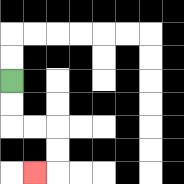{'start': '[0, 3]', 'end': '[1, 7]', 'path_directions': 'D,D,R,R,D,D,L', 'path_coordinates': '[[0, 3], [0, 4], [0, 5], [1, 5], [2, 5], [2, 6], [2, 7], [1, 7]]'}